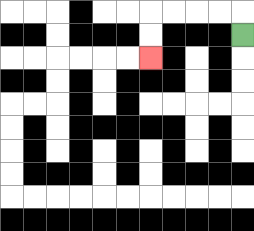{'start': '[10, 1]', 'end': '[6, 2]', 'path_directions': 'U,L,L,L,L,D,D', 'path_coordinates': '[[10, 1], [10, 0], [9, 0], [8, 0], [7, 0], [6, 0], [6, 1], [6, 2]]'}